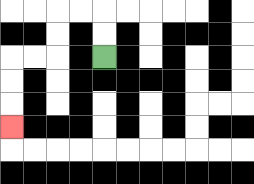{'start': '[4, 2]', 'end': '[0, 5]', 'path_directions': 'U,U,L,L,D,D,L,L,D,D,D', 'path_coordinates': '[[4, 2], [4, 1], [4, 0], [3, 0], [2, 0], [2, 1], [2, 2], [1, 2], [0, 2], [0, 3], [0, 4], [0, 5]]'}